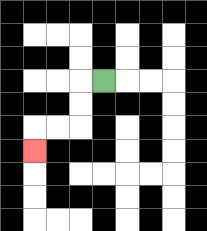{'start': '[4, 3]', 'end': '[1, 6]', 'path_directions': 'L,D,D,L,L,D', 'path_coordinates': '[[4, 3], [3, 3], [3, 4], [3, 5], [2, 5], [1, 5], [1, 6]]'}